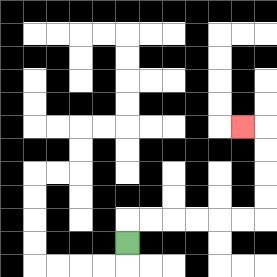{'start': '[5, 10]', 'end': '[10, 5]', 'path_directions': 'U,R,R,R,R,R,R,U,U,U,U,L', 'path_coordinates': '[[5, 10], [5, 9], [6, 9], [7, 9], [8, 9], [9, 9], [10, 9], [11, 9], [11, 8], [11, 7], [11, 6], [11, 5], [10, 5]]'}